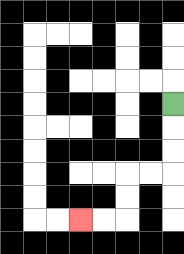{'start': '[7, 4]', 'end': '[3, 9]', 'path_directions': 'D,D,D,L,L,D,D,L,L', 'path_coordinates': '[[7, 4], [7, 5], [7, 6], [7, 7], [6, 7], [5, 7], [5, 8], [5, 9], [4, 9], [3, 9]]'}